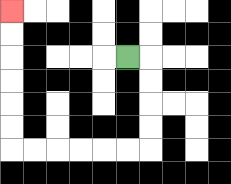{'start': '[5, 2]', 'end': '[0, 0]', 'path_directions': 'R,D,D,D,D,L,L,L,L,L,L,U,U,U,U,U,U', 'path_coordinates': '[[5, 2], [6, 2], [6, 3], [6, 4], [6, 5], [6, 6], [5, 6], [4, 6], [3, 6], [2, 6], [1, 6], [0, 6], [0, 5], [0, 4], [0, 3], [0, 2], [0, 1], [0, 0]]'}